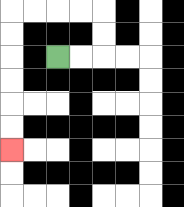{'start': '[2, 2]', 'end': '[0, 6]', 'path_directions': 'R,R,U,U,L,L,L,L,D,D,D,D,D,D', 'path_coordinates': '[[2, 2], [3, 2], [4, 2], [4, 1], [4, 0], [3, 0], [2, 0], [1, 0], [0, 0], [0, 1], [0, 2], [0, 3], [0, 4], [0, 5], [0, 6]]'}